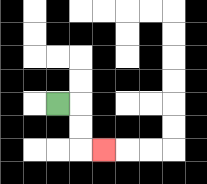{'start': '[2, 4]', 'end': '[4, 6]', 'path_directions': 'R,D,D,R', 'path_coordinates': '[[2, 4], [3, 4], [3, 5], [3, 6], [4, 6]]'}